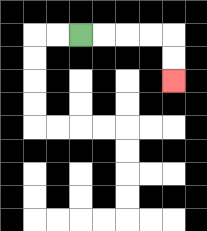{'start': '[3, 1]', 'end': '[7, 3]', 'path_directions': 'R,R,R,R,D,D', 'path_coordinates': '[[3, 1], [4, 1], [5, 1], [6, 1], [7, 1], [7, 2], [7, 3]]'}